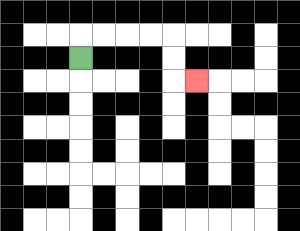{'start': '[3, 2]', 'end': '[8, 3]', 'path_directions': 'U,R,R,R,R,D,D,R', 'path_coordinates': '[[3, 2], [3, 1], [4, 1], [5, 1], [6, 1], [7, 1], [7, 2], [7, 3], [8, 3]]'}